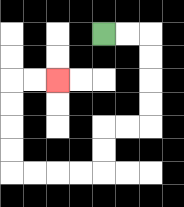{'start': '[4, 1]', 'end': '[2, 3]', 'path_directions': 'R,R,D,D,D,D,L,L,D,D,L,L,L,L,U,U,U,U,R,R', 'path_coordinates': '[[4, 1], [5, 1], [6, 1], [6, 2], [6, 3], [6, 4], [6, 5], [5, 5], [4, 5], [4, 6], [4, 7], [3, 7], [2, 7], [1, 7], [0, 7], [0, 6], [0, 5], [0, 4], [0, 3], [1, 3], [2, 3]]'}